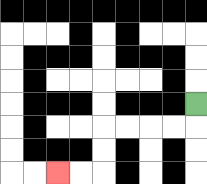{'start': '[8, 4]', 'end': '[2, 7]', 'path_directions': 'D,L,L,L,L,D,D,L,L', 'path_coordinates': '[[8, 4], [8, 5], [7, 5], [6, 5], [5, 5], [4, 5], [4, 6], [4, 7], [3, 7], [2, 7]]'}